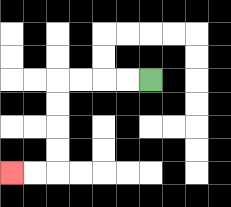{'start': '[6, 3]', 'end': '[0, 7]', 'path_directions': 'L,L,L,L,D,D,D,D,L,L', 'path_coordinates': '[[6, 3], [5, 3], [4, 3], [3, 3], [2, 3], [2, 4], [2, 5], [2, 6], [2, 7], [1, 7], [0, 7]]'}